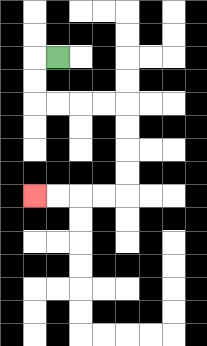{'start': '[2, 2]', 'end': '[1, 8]', 'path_directions': 'L,D,D,R,R,R,R,D,D,D,D,L,L,L,L', 'path_coordinates': '[[2, 2], [1, 2], [1, 3], [1, 4], [2, 4], [3, 4], [4, 4], [5, 4], [5, 5], [5, 6], [5, 7], [5, 8], [4, 8], [3, 8], [2, 8], [1, 8]]'}